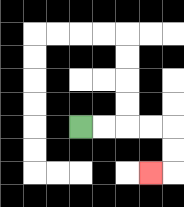{'start': '[3, 5]', 'end': '[6, 7]', 'path_directions': 'R,R,R,R,D,D,L', 'path_coordinates': '[[3, 5], [4, 5], [5, 5], [6, 5], [7, 5], [7, 6], [7, 7], [6, 7]]'}